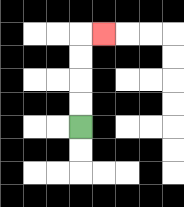{'start': '[3, 5]', 'end': '[4, 1]', 'path_directions': 'U,U,U,U,R', 'path_coordinates': '[[3, 5], [3, 4], [3, 3], [3, 2], [3, 1], [4, 1]]'}